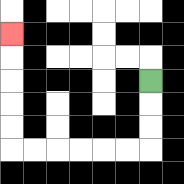{'start': '[6, 3]', 'end': '[0, 1]', 'path_directions': 'D,D,D,L,L,L,L,L,L,U,U,U,U,U', 'path_coordinates': '[[6, 3], [6, 4], [6, 5], [6, 6], [5, 6], [4, 6], [3, 6], [2, 6], [1, 6], [0, 6], [0, 5], [0, 4], [0, 3], [0, 2], [0, 1]]'}